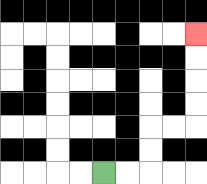{'start': '[4, 7]', 'end': '[8, 1]', 'path_directions': 'R,R,U,U,R,R,U,U,U,U', 'path_coordinates': '[[4, 7], [5, 7], [6, 7], [6, 6], [6, 5], [7, 5], [8, 5], [8, 4], [8, 3], [8, 2], [8, 1]]'}